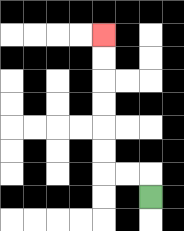{'start': '[6, 8]', 'end': '[4, 1]', 'path_directions': 'U,L,L,U,U,U,U,U,U', 'path_coordinates': '[[6, 8], [6, 7], [5, 7], [4, 7], [4, 6], [4, 5], [4, 4], [4, 3], [4, 2], [4, 1]]'}